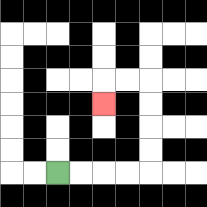{'start': '[2, 7]', 'end': '[4, 4]', 'path_directions': 'R,R,R,R,U,U,U,U,L,L,D', 'path_coordinates': '[[2, 7], [3, 7], [4, 7], [5, 7], [6, 7], [6, 6], [6, 5], [6, 4], [6, 3], [5, 3], [4, 3], [4, 4]]'}